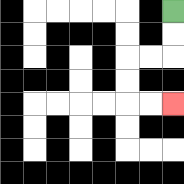{'start': '[7, 0]', 'end': '[7, 4]', 'path_directions': 'D,D,L,L,D,D,R,R', 'path_coordinates': '[[7, 0], [7, 1], [7, 2], [6, 2], [5, 2], [5, 3], [5, 4], [6, 4], [7, 4]]'}